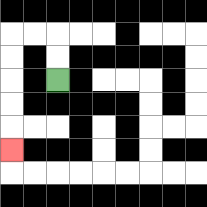{'start': '[2, 3]', 'end': '[0, 6]', 'path_directions': 'U,U,L,L,D,D,D,D,D', 'path_coordinates': '[[2, 3], [2, 2], [2, 1], [1, 1], [0, 1], [0, 2], [0, 3], [0, 4], [0, 5], [0, 6]]'}